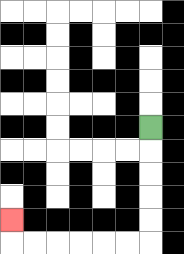{'start': '[6, 5]', 'end': '[0, 9]', 'path_directions': 'D,D,D,D,D,L,L,L,L,L,L,U', 'path_coordinates': '[[6, 5], [6, 6], [6, 7], [6, 8], [6, 9], [6, 10], [5, 10], [4, 10], [3, 10], [2, 10], [1, 10], [0, 10], [0, 9]]'}